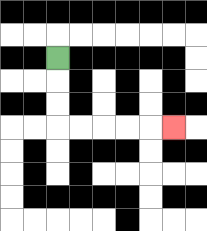{'start': '[2, 2]', 'end': '[7, 5]', 'path_directions': 'D,D,D,R,R,R,R,R', 'path_coordinates': '[[2, 2], [2, 3], [2, 4], [2, 5], [3, 5], [4, 5], [5, 5], [6, 5], [7, 5]]'}